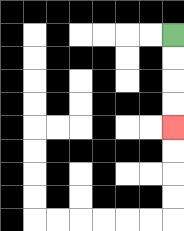{'start': '[7, 1]', 'end': '[7, 5]', 'path_directions': 'D,D,D,D', 'path_coordinates': '[[7, 1], [7, 2], [7, 3], [7, 4], [7, 5]]'}